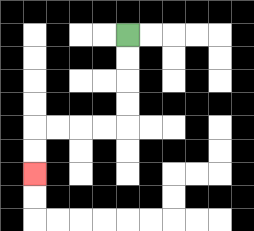{'start': '[5, 1]', 'end': '[1, 7]', 'path_directions': 'D,D,D,D,L,L,L,L,D,D', 'path_coordinates': '[[5, 1], [5, 2], [5, 3], [5, 4], [5, 5], [4, 5], [3, 5], [2, 5], [1, 5], [1, 6], [1, 7]]'}